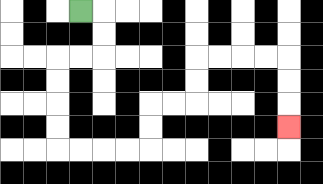{'start': '[3, 0]', 'end': '[12, 5]', 'path_directions': 'R,D,D,L,L,D,D,D,D,R,R,R,R,U,U,R,R,U,U,R,R,R,R,D,D,D', 'path_coordinates': '[[3, 0], [4, 0], [4, 1], [4, 2], [3, 2], [2, 2], [2, 3], [2, 4], [2, 5], [2, 6], [3, 6], [4, 6], [5, 6], [6, 6], [6, 5], [6, 4], [7, 4], [8, 4], [8, 3], [8, 2], [9, 2], [10, 2], [11, 2], [12, 2], [12, 3], [12, 4], [12, 5]]'}